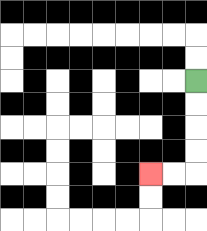{'start': '[8, 3]', 'end': '[6, 7]', 'path_directions': 'D,D,D,D,L,L', 'path_coordinates': '[[8, 3], [8, 4], [8, 5], [8, 6], [8, 7], [7, 7], [6, 7]]'}